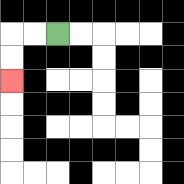{'start': '[2, 1]', 'end': '[0, 3]', 'path_directions': 'L,L,D,D', 'path_coordinates': '[[2, 1], [1, 1], [0, 1], [0, 2], [0, 3]]'}